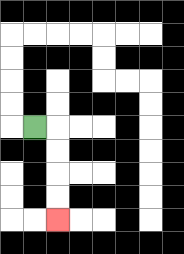{'start': '[1, 5]', 'end': '[2, 9]', 'path_directions': 'R,D,D,D,D', 'path_coordinates': '[[1, 5], [2, 5], [2, 6], [2, 7], [2, 8], [2, 9]]'}